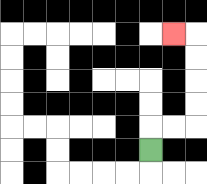{'start': '[6, 6]', 'end': '[7, 1]', 'path_directions': 'U,R,R,U,U,U,U,L', 'path_coordinates': '[[6, 6], [6, 5], [7, 5], [8, 5], [8, 4], [8, 3], [8, 2], [8, 1], [7, 1]]'}